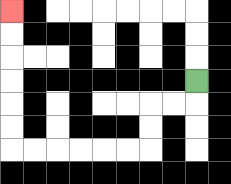{'start': '[8, 3]', 'end': '[0, 0]', 'path_directions': 'D,L,L,D,D,L,L,L,L,L,L,U,U,U,U,U,U', 'path_coordinates': '[[8, 3], [8, 4], [7, 4], [6, 4], [6, 5], [6, 6], [5, 6], [4, 6], [3, 6], [2, 6], [1, 6], [0, 6], [0, 5], [0, 4], [0, 3], [0, 2], [0, 1], [0, 0]]'}